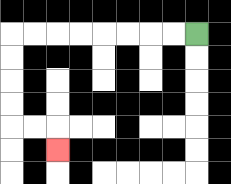{'start': '[8, 1]', 'end': '[2, 6]', 'path_directions': 'L,L,L,L,L,L,L,L,D,D,D,D,R,R,D', 'path_coordinates': '[[8, 1], [7, 1], [6, 1], [5, 1], [4, 1], [3, 1], [2, 1], [1, 1], [0, 1], [0, 2], [0, 3], [0, 4], [0, 5], [1, 5], [2, 5], [2, 6]]'}